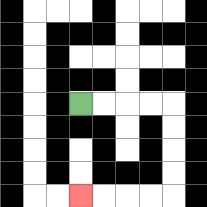{'start': '[3, 4]', 'end': '[3, 8]', 'path_directions': 'R,R,R,R,D,D,D,D,L,L,L,L', 'path_coordinates': '[[3, 4], [4, 4], [5, 4], [6, 4], [7, 4], [7, 5], [7, 6], [7, 7], [7, 8], [6, 8], [5, 8], [4, 8], [3, 8]]'}